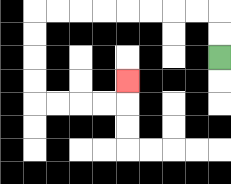{'start': '[9, 2]', 'end': '[5, 3]', 'path_directions': 'U,U,L,L,L,L,L,L,L,L,D,D,D,D,R,R,R,R,U', 'path_coordinates': '[[9, 2], [9, 1], [9, 0], [8, 0], [7, 0], [6, 0], [5, 0], [4, 0], [3, 0], [2, 0], [1, 0], [1, 1], [1, 2], [1, 3], [1, 4], [2, 4], [3, 4], [4, 4], [5, 4], [5, 3]]'}